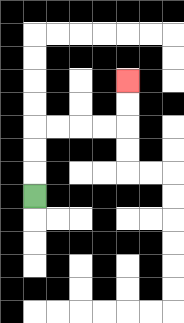{'start': '[1, 8]', 'end': '[5, 3]', 'path_directions': 'U,U,U,R,R,R,R,U,U', 'path_coordinates': '[[1, 8], [1, 7], [1, 6], [1, 5], [2, 5], [3, 5], [4, 5], [5, 5], [5, 4], [5, 3]]'}